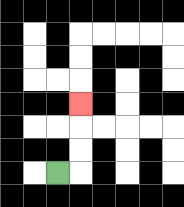{'start': '[2, 7]', 'end': '[3, 4]', 'path_directions': 'R,U,U,U', 'path_coordinates': '[[2, 7], [3, 7], [3, 6], [3, 5], [3, 4]]'}